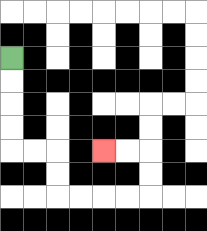{'start': '[0, 2]', 'end': '[4, 6]', 'path_directions': 'D,D,D,D,R,R,D,D,R,R,R,R,U,U,L,L', 'path_coordinates': '[[0, 2], [0, 3], [0, 4], [0, 5], [0, 6], [1, 6], [2, 6], [2, 7], [2, 8], [3, 8], [4, 8], [5, 8], [6, 8], [6, 7], [6, 6], [5, 6], [4, 6]]'}